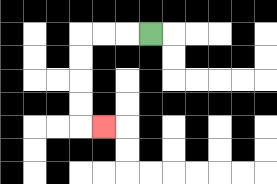{'start': '[6, 1]', 'end': '[4, 5]', 'path_directions': 'L,L,L,D,D,D,D,R', 'path_coordinates': '[[6, 1], [5, 1], [4, 1], [3, 1], [3, 2], [3, 3], [3, 4], [3, 5], [4, 5]]'}